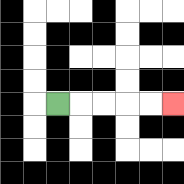{'start': '[2, 4]', 'end': '[7, 4]', 'path_directions': 'R,R,R,R,R', 'path_coordinates': '[[2, 4], [3, 4], [4, 4], [5, 4], [6, 4], [7, 4]]'}